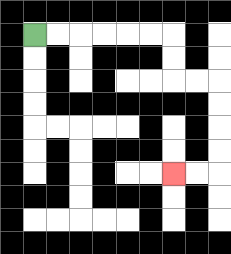{'start': '[1, 1]', 'end': '[7, 7]', 'path_directions': 'R,R,R,R,R,R,D,D,R,R,D,D,D,D,L,L', 'path_coordinates': '[[1, 1], [2, 1], [3, 1], [4, 1], [5, 1], [6, 1], [7, 1], [7, 2], [7, 3], [8, 3], [9, 3], [9, 4], [9, 5], [9, 6], [9, 7], [8, 7], [7, 7]]'}